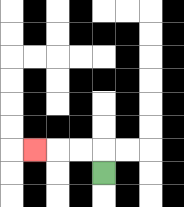{'start': '[4, 7]', 'end': '[1, 6]', 'path_directions': 'U,L,L,L', 'path_coordinates': '[[4, 7], [4, 6], [3, 6], [2, 6], [1, 6]]'}